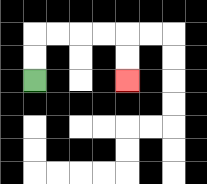{'start': '[1, 3]', 'end': '[5, 3]', 'path_directions': 'U,U,R,R,R,R,D,D', 'path_coordinates': '[[1, 3], [1, 2], [1, 1], [2, 1], [3, 1], [4, 1], [5, 1], [5, 2], [5, 3]]'}